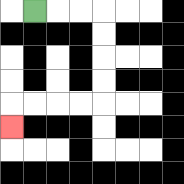{'start': '[1, 0]', 'end': '[0, 5]', 'path_directions': 'R,R,R,D,D,D,D,L,L,L,L,D', 'path_coordinates': '[[1, 0], [2, 0], [3, 0], [4, 0], [4, 1], [4, 2], [4, 3], [4, 4], [3, 4], [2, 4], [1, 4], [0, 4], [0, 5]]'}